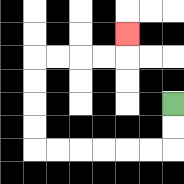{'start': '[7, 4]', 'end': '[5, 1]', 'path_directions': 'D,D,L,L,L,L,L,L,U,U,U,U,R,R,R,R,U', 'path_coordinates': '[[7, 4], [7, 5], [7, 6], [6, 6], [5, 6], [4, 6], [3, 6], [2, 6], [1, 6], [1, 5], [1, 4], [1, 3], [1, 2], [2, 2], [3, 2], [4, 2], [5, 2], [5, 1]]'}